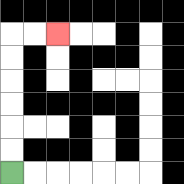{'start': '[0, 7]', 'end': '[2, 1]', 'path_directions': 'U,U,U,U,U,U,R,R', 'path_coordinates': '[[0, 7], [0, 6], [0, 5], [0, 4], [0, 3], [0, 2], [0, 1], [1, 1], [2, 1]]'}